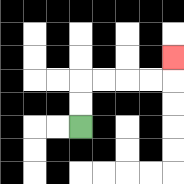{'start': '[3, 5]', 'end': '[7, 2]', 'path_directions': 'U,U,R,R,R,R,U', 'path_coordinates': '[[3, 5], [3, 4], [3, 3], [4, 3], [5, 3], [6, 3], [7, 3], [7, 2]]'}